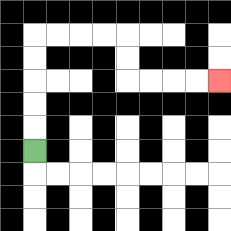{'start': '[1, 6]', 'end': '[9, 3]', 'path_directions': 'U,U,U,U,U,R,R,R,R,D,D,R,R,R,R', 'path_coordinates': '[[1, 6], [1, 5], [1, 4], [1, 3], [1, 2], [1, 1], [2, 1], [3, 1], [4, 1], [5, 1], [5, 2], [5, 3], [6, 3], [7, 3], [8, 3], [9, 3]]'}